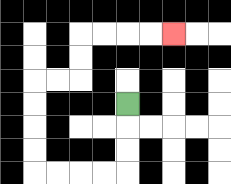{'start': '[5, 4]', 'end': '[7, 1]', 'path_directions': 'D,D,D,L,L,L,L,U,U,U,U,R,R,U,U,R,R,R,R', 'path_coordinates': '[[5, 4], [5, 5], [5, 6], [5, 7], [4, 7], [3, 7], [2, 7], [1, 7], [1, 6], [1, 5], [1, 4], [1, 3], [2, 3], [3, 3], [3, 2], [3, 1], [4, 1], [5, 1], [6, 1], [7, 1]]'}